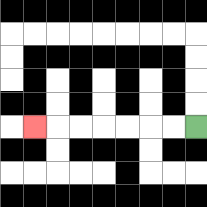{'start': '[8, 5]', 'end': '[1, 5]', 'path_directions': 'L,L,L,L,L,L,L', 'path_coordinates': '[[8, 5], [7, 5], [6, 5], [5, 5], [4, 5], [3, 5], [2, 5], [1, 5]]'}